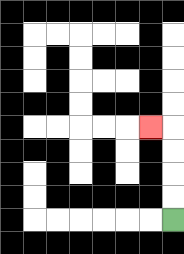{'start': '[7, 9]', 'end': '[6, 5]', 'path_directions': 'U,U,U,U,L', 'path_coordinates': '[[7, 9], [7, 8], [7, 7], [7, 6], [7, 5], [6, 5]]'}